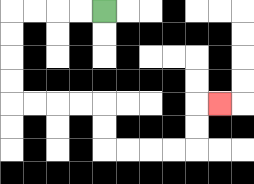{'start': '[4, 0]', 'end': '[9, 4]', 'path_directions': 'L,L,L,L,D,D,D,D,R,R,R,R,D,D,R,R,R,R,U,U,R', 'path_coordinates': '[[4, 0], [3, 0], [2, 0], [1, 0], [0, 0], [0, 1], [0, 2], [0, 3], [0, 4], [1, 4], [2, 4], [3, 4], [4, 4], [4, 5], [4, 6], [5, 6], [6, 6], [7, 6], [8, 6], [8, 5], [8, 4], [9, 4]]'}